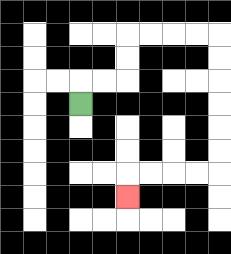{'start': '[3, 4]', 'end': '[5, 8]', 'path_directions': 'U,R,R,U,U,R,R,R,R,D,D,D,D,D,D,L,L,L,L,D', 'path_coordinates': '[[3, 4], [3, 3], [4, 3], [5, 3], [5, 2], [5, 1], [6, 1], [7, 1], [8, 1], [9, 1], [9, 2], [9, 3], [9, 4], [9, 5], [9, 6], [9, 7], [8, 7], [7, 7], [6, 7], [5, 7], [5, 8]]'}